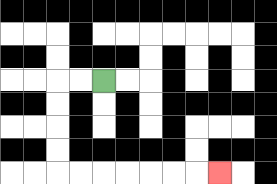{'start': '[4, 3]', 'end': '[9, 7]', 'path_directions': 'L,L,D,D,D,D,R,R,R,R,R,R,R', 'path_coordinates': '[[4, 3], [3, 3], [2, 3], [2, 4], [2, 5], [2, 6], [2, 7], [3, 7], [4, 7], [5, 7], [6, 7], [7, 7], [8, 7], [9, 7]]'}